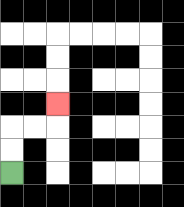{'start': '[0, 7]', 'end': '[2, 4]', 'path_directions': 'U,U,R,R,U', 'path_coordinates': '[[0, 7], [0, 6], [0, 5], [1, 5], [2, 5], [2, 4]]'}